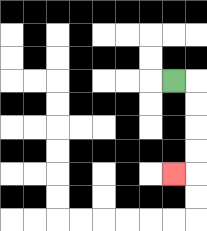{'start': '[7, 3]', 'end': '[7, 7]', 'path_directions': 'R,D,D,D,D,L', 'path_coordinates': '[[7, 3], [8, 3], [8, 4], [8, 5], [8, 6], [8, 7], [7, 7]]'}